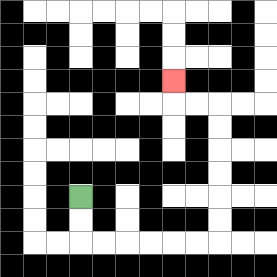{'start': '[3, 8]', 'end': '[7, 3]', 'path_directions': 'D,D,R,R,R,R,R,R,U,U,U,U,U,U,L,L,U', 'path_coordinates': '[[3, 8], [3, 9], [3, 10], [4, 10], [5, 10], [6, 10], [7, 10], [8, 10], [9, 10], [9, 9], [9, 8], [9, 7], [9, 6], [9, 5], [9, 4], [8, 4], [7, 4], [7, 3]]'}